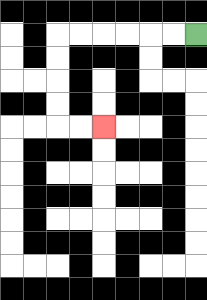{'start': '[8, 1]', 'end': '[4, 5]', 'path_directions': 'L,L,L,L,L,L,D,D,D,D,R,R', 'path_coordinates': '[[8, 1], [7, 1], [6, 1], [5, 1], [4, 1], [3, 1], [2, 1], [2, 2], [2, 3], [2, 4], [2, 5], [3, 5], [4, 5]]'}